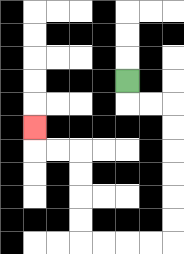{'start': '[5, 3]', 'end': '[1, 5]', 'path_directions': 'D,R,R,D,D,D,D,D,D,L,L,L,L,U,U,U,U,L,L,U', 'path_coordinates': '[[5, 3], [5, 4], [6, 4], [7, 4], [7, 5], [7, 6], [7, 7], [7, 8], [7, 9], [7, 10], [6, 10], [5, 10], [4, 10], [3, 10], [3, 9], [3, 8], [3, 7], [3, 6], [2, 6], [1, 6], [1, 5]]'}